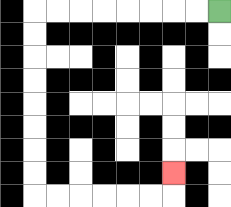{'start': '[9, 0]', 'end': '[7, 7]', 'path_directions': 'L,L,L,L,L,L,L,L,D,D,D,D,D,D,D,D,R,R,R,R,R,R,U', 'path_coordinates': '[[9, 0], [8, 0], [7, 0], [6, 0], [5, 0], [4, 0], [3, 0], [2, 0], [1, 0], [1, 1], [1, 2], [1, 3], [1, 4], [1, 5], [1, 6], [1, 7], [1, 8], [2, 8], [3, 8], [4, 8], [5, 8], [6, 8], [7, 8], [7, 7]]'}